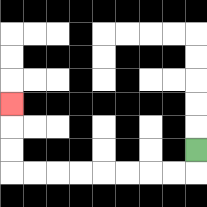{'start': '[8, 6]', 'end': '[0, 4]', 'path_directions': 'D,L,L,L,L,L,L,L,L,U,U,U', 'path_coordinates': '[[8, 6], [8, 7], [7, 7], [6, 7], [5, 7], [4, 7], [3, 7], [2, 7], [1, 7], [0, 7], [0, 6], [0, 5], [0, 4]]'}